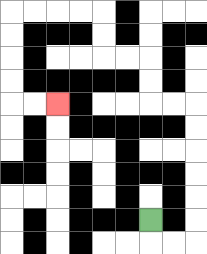{'start': '[6, 9]', 'end': '[2, 4]', 'path_directions': 'D,R,R,U,U,U,U,U,U,L,L,U,U,L,L,U,U,L,L,L,L,D,D,D,D,R,R', 'path_coordinates': '[[6, 9], [6, 10], [7, 10], [8, 10], [8, 9], [8, 8], [8, 7], [8, 6], [8, 5], [8, 4], [7, 4], [6, 4], [6, 3], [6, 2], [5, 2], [4, 2], [4, 1], [4, 0], [3, 0], [2, 0], [1, 0], [0, 0], [0, 1], [0, 2], [0, 3], [0, 4], [1, 4], [2, 4]]'}